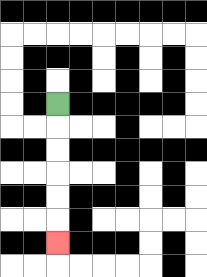{'start': '[2, 4]', 'end': '[2, 10]', 'path_directions': 'D,D,D,D,D,D', 'path_coordinates': '[[2, 4], [2, 5], [2, 6], [2, 7], [2, 8], [2, 9], [2, 10]]'}